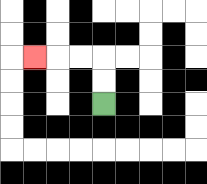{'start': '[4, 4]', 'end': '[1, 2]', 'path_directions': 'U,U,L,L,L', 'path_coordinates': '[[4, 4], [4, 3], [4, 2], [3, 2], [2, 2], [1, 2]]'}